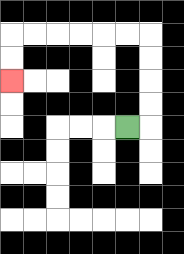{'start': '[5, 5]', 'end': '[0, 3]', 'path_directions': 'R,U,U,U,U,L,L,L,L,L,L,D,D', 'path_coordinates': '[[5, 5], [6, 5], [6, 4], [6, 3], [6, 2], [6, 1], [5, 1], [4, 1], [3, 1], [2, 1], [1, 1], [0, 1], [0, 2], [0, 3]]'}